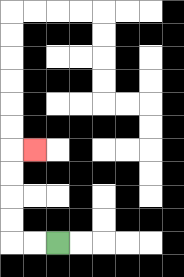{'start': '[2, 10]', 'end': '[1, 6]', 'path_directions': 'L,L,U,U,U,U,R', 'path_coordinates': '[[2, 10], [1, 10], [0, 10], [0, 9], [0, 8], [0, 7], [0, 6], [1, 6]]'}